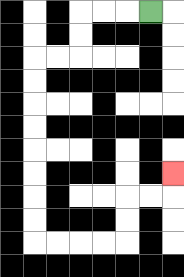{'start': '[6, 0]', 'end': '[7, 7]', 'path_directions': 'L,L,L,D,D,L,L,D,D,D,D,D,D,D,D,R,R,R,R,U,U,R,R,U', 'path_coordinates': '[[6, 0], [5, 0], [4, 0], [3, 0], [3, 1], [3, 2], [2, 2], [1, 2], [1, 3], [1, 4], [1, 5], [1, 6], [1, 7], [1, 8], [1, 9], [1, 10], [2, 10], [3, 10], [4, 10], [5, 10], [5, 9], [5, 8], [6, 8], [7, 8], [7, 7]]'}